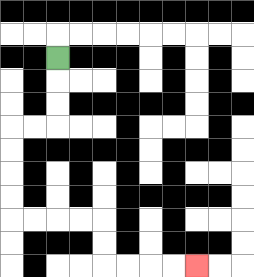{'start': '[2, 2]', 'end': '[8, 11]', 'path_directions': 'D,D,D,L,L,D,D,D,D,R,R,R,R,D,D,R,R,R,R', 'path_coordinates': '[[2, 2], [2, 3], [2, 4], [2, 5], [1, 5], [0, 5], [0, 6], [0, 7], [0, 8], [0, 9], [1, 9], [2, 9], [3, 9], [4, 9], [4, 10], [4, 11], [5, 11], [6, 11], [7, 11], [8, 11]]'}